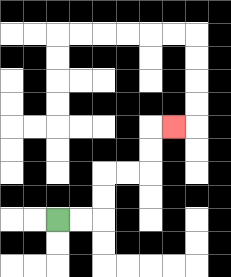{'start': '[2, 9]', 'end': '[7, 5]', 'path_directions': 'R,R,U,U,R,R,U,U,R', 'path_coordinates': '[[2, 9], [3, 9], [4, 9], [4, 8], [4, 7], [5, 7], [6, 7], [6, 6], [6, 5], [7, 5]]'}